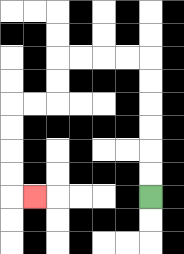{'start': '[6, 8]', 'end': '[1, 8]', 'path_directions': 'U,U,U,U,U,U,L,L,L,L,D,D,L,L,D,D,D,D,R', 'path_coordinates': '[[6, 8], [6, 7], [6, 6], [6, 5], [6, 4], [6, 3], [6, 2], [5, 2], [4, 2], [3, 2], [2, 2], [2, 3], [2, 4], [1, 4], [0, 4], [0, 5], [0, 6], [0, 7], [0, 8], [1, 8]]'}